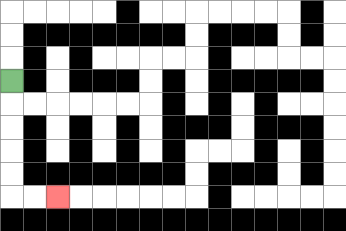{'start': '[0, 3]', 'end': '[2, 8]', 'path_directions': 'D,D,D,D,D,R,R', 'path_coordinates': '[[0, 3], [0, 4], [0, 5], [0, 6], [0, 7], [0, 8], [1, 8], [2, 8]]'}